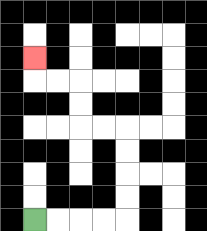{'start': '[1, 9]', 'end': '[1, 2]', 'path_directions': 'R,R,R,R,U,U,U,U,L,L,U,U,L,L,U', 'path_coordinates': '[[1, 9], [2, 9], [3, 9], [4, 9], [5, 9], [5, 8], [5, 7], [5, 6], [5, 5], [4, 5], [3, 5], [3, 4], [3, 3], [2, 3], [1, 3], [1, 2]]'}